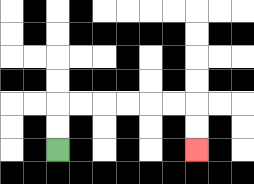{'start': '[2, 6]', 'end': '[8, 6]', 'path_directions': 'U,U,R,R,R,R,R,R,D,D', 'path_coordinates': '[[2, 6], [2, 5], [2, 4], [3, 4], [4, 4], [5, 4], [6, 4], [7, 4], [8, 4], [8, 5], [8, 6]]'}